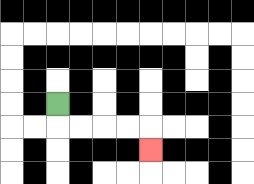{'start': '[2, 4]', 'end': '[6, 6]', 'path_directions': 'D,R,R,R,R,D', 'path_coordinates': '[[2, 4], [2, 5], [3, 5], [4, 5], [5, 5], [6, 5], [6, 6]]'}